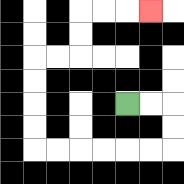{'start': '[5, 4]', 'end': '[6, 0]', 'path_directions': 'R,R,D,D,L,L,L,L,L,L,U,U,U,U,R,R,U,U,R,R,R', 'path_coordinates': '[[5, 4], [6, 4], [7, 4], [7, 5], [7, 6], [6, 6], [5, 6], [4, 6], [3, 6], [2, 6], [1, 6], [1, 5], [1, 4], [1, 3], [1, 2], [2, 2], [3, 2], [3, 1], [3, 0], [4, 0], [5, 0], [6, 0]]'}